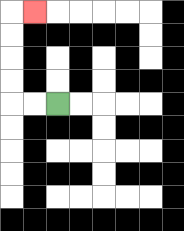{'start': '[2, 4]', 'end': '[1, 0]', 'path_directions': 'L,L,U,U,U,U,R', 'path_coordinates': '[[2, 4], [1, 4], [0, 4], [0, 3], [0, 2], [0, 1], [0, 0], [1, 0]]'}